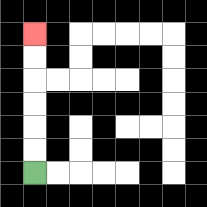{'start': '[1, 7]', 'end': '[1, 1]', 'path_directions': 'U,U,U,U,U,U', 'path_coordinates': '[[1, 7], [1, 6], [1, 5], [1, 4], [1, 3], [1, 2], [1, 1]]'}